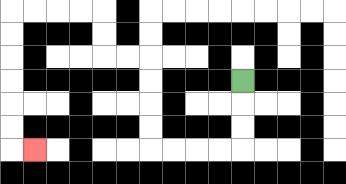{'start': '[10, 3]', 'end': '[1, 6]', 'path_directions': 'D,D,D,L,L,L,L,U,U,U,U,L,L,U,U,L,L,L,L,D,D,D,D,D,D,R', 'path_coordinates': '[[10, 3], [10, 4], [10, 5], [10, 6], [9, 6], [8, 6], [7, 6], [6, 6], [6, 5], [6, 4], [6, 3], [6, 2], [5, 2], [4, 2], [4, 1], [4, 0], [3, 0], [2, 0], [1, 0], [0, 0], [0, 1], [0, 2], [0, 3], [0, 4], [0, 5], [0, 6], [1, 6]]'}